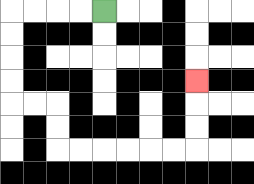{'start': '[4, 0]', 'end': '[8, 3]', 'path_directions': 'L,L,L,L,D,D,D,D,R,R,D,D,R,R,R,R,R,R,U,U,U', 'path_coordinates': '[[4, 0], [3, 0], [2, 0], [1, 0], [0, 0], [0, 1], [0, 2], [0, 3], [0, 4], [1, 4], [2, 4], [2, 5], [2, 6], [3, 6], [4, 6], [5, 6], [6, 6], [7, 6], [8, 6], [8, 5], [8, 4], [8, 3]]'}